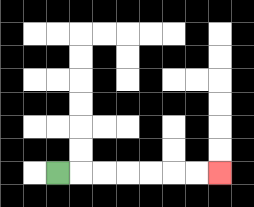{'start': '[2, 7]', 'end': '[9, 7]', 'path_directions': 'R,R,R,R,R,R,R', 'path_coordinates': '[[2, 7], [3, 7], [4, 7], [5, 7], [6, 7], [7, 7], [8, 7], [9, 7]]'}